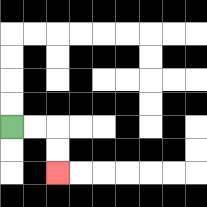{'start': '[0, 5]', 'end': '[2, 7]', 'path_directions': 'R,R,D,D', 'path_coordinates': '[[0, 5], [1, 5], [2, 5], [2, 6], [2, 7]]'}